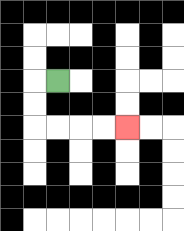{'start': '[2, 3]', 'end': '[5, 5]', 'path_directions': 'L,D,D,R,R,R,R', 'path_coordinates': '[[2, 3], [1, 3], [1, 4], [1, 5], [2, 5], [3, 5], [4, 5], [5, 5]]'}